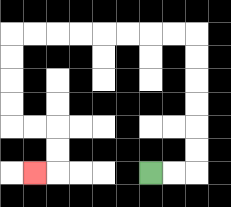{'start': '[6, 7]', 'end': '[1, 7]', 'path_directions': 'R,R,U,U,U,U,U,U,L,L,L,L,L,L,L,L,D,D,D,D,R,R,D,D,L', 'path_coordinates': '[[6, 7], [7, 7], [8, 7], [8, 6], [8, 5], [8, 4], [8, 3], [8, 2], [8, 1], [7, 1], [6, 1], [5, 1], [4, 1], [3, 1], [2, 1], [1, 1], [0, 1], [0, 2], [0, 3], [0, 4], [0, 5], [1, 5], [2, 5], [2, 6], [2, 7], [1, 7]]'}